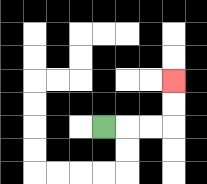{'start': '[4, 5]', 'end': '[7, 3]', 'path_directions': 'R,R,R,U,U', 'path_coordinates': '[[4, 5], [5, 5], [6, 5], [7, 5], [7, 4], [7, 3]]'}